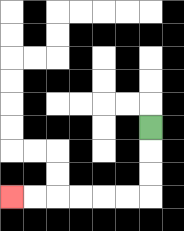{'start': '[6, 5]', 'end': '[0, 8]', 'path_directions': 'D,D,D,L,L,L,L,L,L', 'path_coordinates': '[[6, 5], [6, 6], [6, 7], [6, 8], [5, 8], [4, 8], [3, 8], [2, 8], [1, 8], [0, 8]]'}